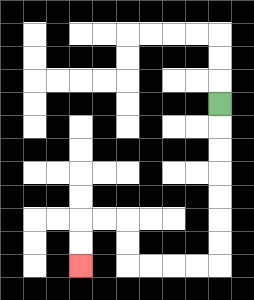{'start': '[9, 4]', 'end': '[3, 11]', 'path_directions': 'D,D,D,D,D,D,D,L,L,L,L,U,U,L,L,D,D', 'path_coordinates': '[[9, 4], [9, 5], [9, 6], [9, 7], [9, 8], [9, 9], [9, 10], [9, 11], [8, 11], [7, 11], [6, 11], [5, 11], [5, 10], [5, 9], [4, 9], [3, 9], [3, 10], [3, 11]]'}